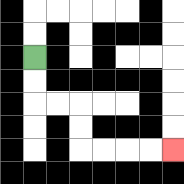{'start': '[1, 2]', 'end': '[7, 6]', 'path_directions': 'D,D,R,R,D,D,R,R,R,R', 'path_coordinates': '[[1, 2], [1, 3], [1, 4], [2, 4], [3, 4], [3, 5], [3, 6], [4, 6], [5, 6], [6, 6], [7, 6]]'}